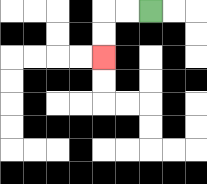{'start': '[6, 0]', 'end': '[4, 2]', 'path_directions': 'L,L,D,D', 'path_coordinates': '[[6, 0], [5, 0], [4, 0], [4, 1], [4, 2]]'}